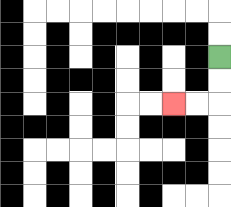{'start': '[9, 2]', 'end': '[7, 4]', 'path_directions': 'D,D,L,L', 'path_coordinates': '[[9, 2], [9, 3], [9, 4], [8, 4], [7, 4]]'}